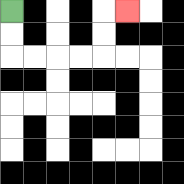{'start': '[0, 0]', 'end': '[5, 0]', 'path_directions': 'D,D,R,R,R,R,U,U,R', 'path_coordinates': '[[0, 0], [0, 1], [0, 2], [1, 2], [2, 2], [3, 2], [4, 2], [4, 1], [4, 0], [5, 0]]'}